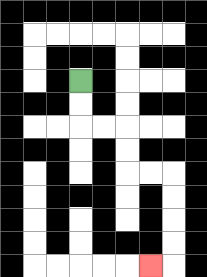{'start': '[3, 3]', 'end': '[6, 11]', 'path_directions': 'D,D,R,R,D,D,R,R,D,D,D,D,L', 'path_coordinates': '[[3, 3], [3, 4], [3, 5], [4, 5], [5, 5], [5, 6], [5, 7], [6, 7], [7, 7], [7, 8], [7, 9], [7, 10], [7, 11], [6, 11]]'}